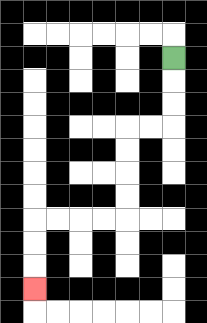{'start': '[7, 2]', 'end': '[1, 12]', 'path_directions': 'D,D,D,L,L,D,D,D,D,L,L,L,L,D,D,D', 'path_coordinates': '[[7, 2], [7, 3], [7, 4], [7, 5], [6, 5], [5, 5], [5, 6], [5, 7], [5, 8], [5, 9], [4, 9], [3, 9], [2, 9], [1, 9], [1, 10], [1, 11], [1, 12]]'}